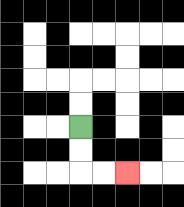{'start': '[3, 5]', 'end': '[5, 7]', 'path_directions': 'D,D,R,R', 'path_coordinates': '[[3, 5], [3, 6], [3, 7], [4, 7], [5, 7]]'}